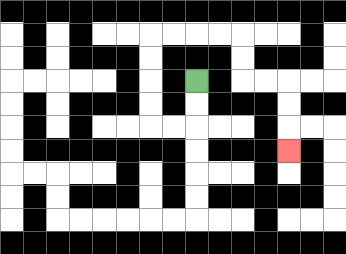{'start': '[8, 3]', 'end': '[12, 6]', 'path_directions': 'D,D,L,L,U,U,U,U,R,R,R,R,D,D,R,R,D,D,D', 'path_coordinates': '[[8, 3], [8, 4], [8, 5], [7, 5], [6, 5], [6, 4], [6, 3], [6, 2], [6, 1], [7, 1], [8, 1], [9, 1], [10, 1], [10, 2], [10, 3], [11, 3], [12, 3], [12, 4], [12, 5], [12, 6]]'}